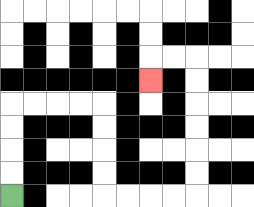{'start': '[0, 8]', 'end': '[6, 3]', 'path_directions': 'U,U,U,U,R,R,R,R,D,D,D,D,R,R,R,R,U,U,U,U,U,U,L,L,D', 'path_coordinates': '[[0, 8], [0, 7], [0, 6], [0, 5], [0, 4], [1, 4], [2, 4], [3, 4], [4, 4], [4, 5], [4, 6], [4, 7], [4, 8], [5, 8], [6, 8], [7, 8], [8, 8], [8, 7], [8, 6], [8, 5], [8, 4], [8, 3], [8, 2], [7, 2], [6, 2], [6, 3]]'}